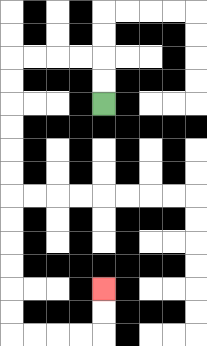{'start': '[4, 4]', 'end': '[4, 12]', 'path_directions': 'U,U,L,L,L,L,D,D,D,D,D,D,D,D,D,D,D,D,R,R,R,R,U,U', 'path_coordinates': '[[4, 4], [4, 3], [4, 2], [3, 2], [2, 2], [1, 2], [0, 2], [0, 3], [0, 4], [0, 5], [0, 6], [0, 7], [0, 8], [0, 9], [0, 10], [0, 11], [0, 12], [0, 13], [0, 14], [1, 14], [2, 14], [3, 14], [4, 14], [4, 13], [4, 12]]'}